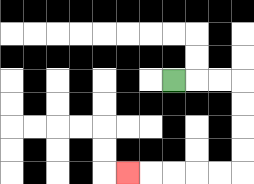{'start': '[7, 3]', 'end': '[5, 7]', 'path_directions': 'R,R,R,D,D,D,D,L,L,L,L,L', 'path_coordinates': '[[7, 3], [8, 3], [9, 3], [10, 3], [10, 4], [10, 5], [10, 6], [10, 7], [9, 7], [8, 7], [7, 7], [6, 7], [5, 7]]'}